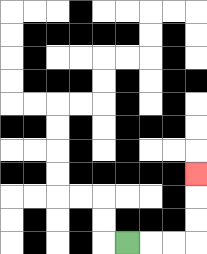{'start': '[5, 10]', 'end': '[8, 7]', 'path_directions': 'R,R,R,U,U,U', 'path_coordinates': '[[5, 10], [6, 10], [7, 10], [8, 10], [8, 9], [8, 8], [8, 7]]'}